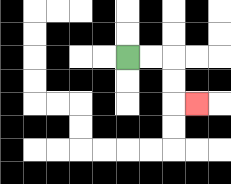{'start': '[5, 2]', 'end': '[8, 4]', 'path_directions': 'R,R,D,D,R', 'path_coordinates': '[[5, 2], [6, 2], [7, 2], [7, 3], [7, 4], [8, 4]]'}